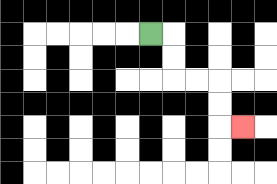{'start': '[6, 1]', 'end': '[10, 5]', 'path_directions': 'R,D,D,R,R,D,D,R', 'path_coordinates': '[[6, 1], [7, 1], [7, 2], [7, 3], [8, 3], [9, 3], [9, 4], [9, 5], [10, 5]]'}